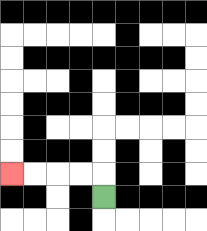{'start': '[4, 8]', 'end': '[0, 7]', 'path_directions': 'U,L,L,L,L', 'path_coordinates': '[[4, 8], [4, 7], [3, 7], [2, 7], [1, 7], [0, 7]]'}